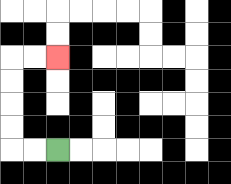{'start': '[2, 6]', 'end': '[2, 2]', 'path_directions': 'L,L,U,U,U,U,R,R', 'path_coordinates': '[[2, 6], [1, 6], [0, 6], [0, 5], [0, 4], [0, 3], [0, 2], [1, 2], [2, 2]]'}